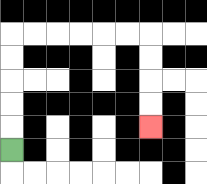{'start': '[0, 6]', 'end': '[6, 5]', 'path_directions': 'U,U,U,U,U,R,R,R,R,R,R,D,D,D,D', 'path_coordinates': '[[0, 6], [0, 5], [0, 4], [0, 3], [0, 2], [0, 1], [1, 1], [2, 1], [3, 1], [4, 1], [5, 1], [6, 1], [6, 2], [6, 3], [6, 4], [6, 5]]'}